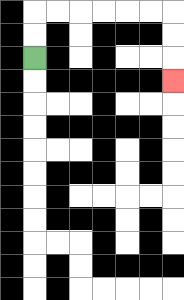{'start': '[1, 2]', 'end': '[7, 3]', 'path_directions': 'U,U,R,R,R,R,R,R,D,D,D', 'path_coordinates': '[[1, 2], [1, 1], [1, 0], [2, 0], [3, 0], [4, 0], [5, 0], [6, 0], [7, 0], [7, 1], [7, 2], [7, 3]]'}